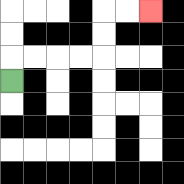{'start': '[0, 3]', 'end': '[6, 0]', 'path_directions': 'U,R,R,R,R,U,U,R,R', 'path_coordinates': '[[0, 3], [0, 2], [1, 2], [2, 2], [3, 2], [4, 2], [4, 1], [4, 0], [5, 0], [6, 0]]'}